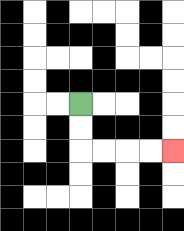{'start': '[3, 4]', 'end': '[7, 6]', 'path_directions': 'D,D,R,R,R,R', 'path_coordinates': '[[3, 4], [3, 5], [3, 6], [4, 6], [5, 6], [6, 6], [7, 6]]'}